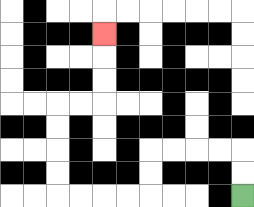{'start': '[10, 8]', 'end': '[4, 1]', 'path_directions': 'U,U,L,L,L,L,D,D,L,L,L,L,U,U,U,U,R,R,U,U,U', 'path_coordinates': '[[10, 8], [10, 7], [10, 6], [9, 6], [8, 6], [7, 6], [6, 6], [6, 7], [6, 8], [5, 8], [4, 8], [3, 8], [2, 8], [2, 7], [2, 6], [2, 5], [2, 4], [3, 4], [4, 4], [4, 3], [4, 2], [4, 1]]'}